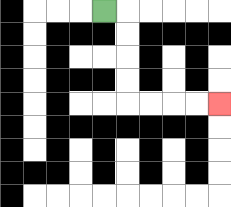{'start': '[4, 0]', 'end': '[9, 4]', 'path_directions': 'R,D,D,D,D,R,R,R,R', 'path_coordinates': '[[4, 0], [5, 0], [5, 1], [5, 2], [5, 3], [5, 4], [6, 4], [7, 4], [8, 4], [9, 4]]'}